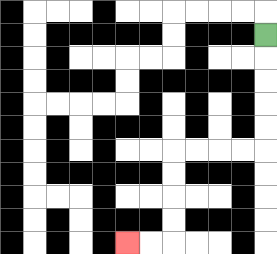{'start': '[11, 1]', 'end': '[5, 10]', 'path_directions': 'D,D,D,D,D,L,L,L,L,D,D,D,D,L,L', 'path_coordinates': '[[11, 1], [11, 2], [11, 3], [11, 4], [11, 5], [11, 6], [10, 6], [9, 6], [8, 6], [7, 6], [7, 7], [7, 8], [7, 9], [7, 10], [6, 10], [5, 10]]'}